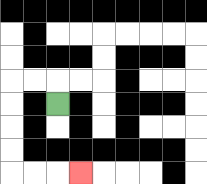{'start': '[2, 4]', 'end': '[3, 7]', 'path_directions': 'U,L,L,D,D,D,D,R,R,R', 'path_coordinates': '[[2, 4], [2, 3], [1, 3], [0, 3], [0, 4], [0, 5], [0, 6], [0, 7], [1, 7], [2, 7], [3, 7]]'}